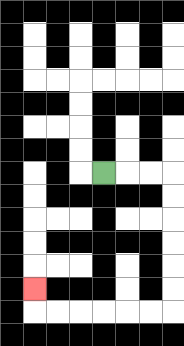{'start': '[4, 7]', 'end': '[1, 12]', 'path_directions': 'R,R,R,D,D,D,D,D,D,L,L,L,L,L,L,U', 'path_coordinates': '[[4, 7], [5, 7], [6, 7], [7, 7], [7, 8], [7, 9], [7, 10], [7, 11], [7, 12], [7, 13], [6, 13], [5, 13], [4, 13], [3, 13], [2, 13], [1, 13], [1, 12]]'}